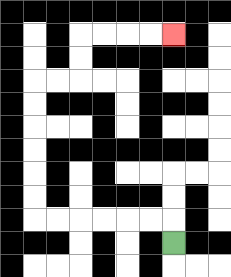{'start': '[7, 10]', 'end': '[7, 1]', 'path_directions': 'U,L,L,L,L,L,L,U,U,U,U,U,U,R,R,U,U,R,R,R,R', 'path_coordinates': '[[7, 10], [7, 9], [6, 9], [5, 9], [4, 9], [3, 9], [2, 9], [1, 9], [1, 8], [1, 7], [1, 6], [1, 5], [1, 4], [1, 3], [2, 3], [3, 3], [3, 2], [3, 1], [4, 1], [5, 1], [6, 1], [7, 1]]'}